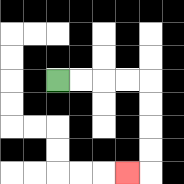{'start': '[2, 3]', 'end': '[5, 7]', 'path_directions': 'R,R,R,R,D,D,D,D,L', 'path_coordinates': '[[2, 3], [3, 3], [4, 3], [5, 3], [6, 3], [6, 4], [6, 5], [6, 6], [6, 7], [5, 7]]'}